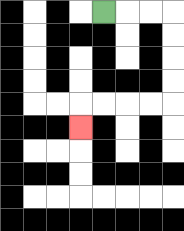{'start': '[4, 0]', 'end': '[3, 5]', 'path_directions': 'R,R,R,D,D,D,D,L,L,L,L,D', 'path_coordinates': '[[4, 0], [5, 0], [6, 0], [7, 0], [7, 1], [7, 2], [7, 3], [7, 4], [6, 4], [5, 4], [4, 4], [3, 4], [3, 5]]'}